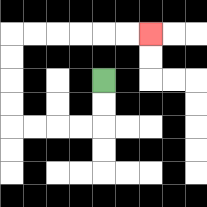{'start': '[4, 3]', 'end': '[6, 1]', 'path_directions': 'D,D,L,L,L,L,U,U,U,U,R,R,R,R,R,R', 'path_coordinates': '[[4, 3], [4, 4], [4, 5], [3, 5], [2, 5], [1, 5], [0, 5], [0, 4], [0, 3], [0, 2], [0, 1], [1, 1], [2, 1], [3, 1], [4, 1], [5, 1], [6, 1]]'}